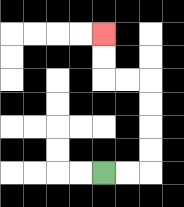{'start': '[4, 7]', 'end': '[4, 1]', 'path_directions': 'R,R,U,U,U,U,L,L,U,U', 'path_coordinates': '[[4, 7], [5, 7], [6, 7], [6, 6], [6, 5], [6, 4], [6, 3], [5, 3], [4, 3], [4, 2], [4, 1]]'}